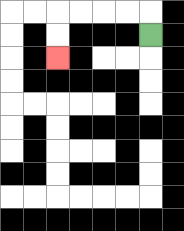{'start': '[6, 1]', 'end': '[2, 2]', 'path_directions': 'U,L,L,L,L,D,D', 'path_coordinates': '[[6, 1], [6, 0], [5, 0], [4, 0], [3, 0], [2, 0], [2, 1], [2, 2]]'}